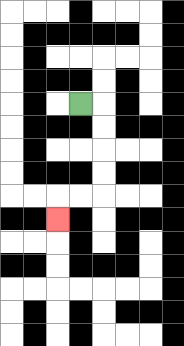{'start': '[3, 4]', 'end': '[2, 9]', 'path_directions': 'R,D,D,D,D,L,L,D', 'path_coordinates': '[[3, 4], [4, 4], [4, 5], [4, 6], [4, 7], [4, 8], [3, 8], [2, 8], [2, 9]]'}